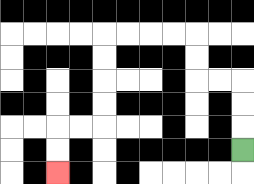{'start': '[10, 6]', 'end': '[2, 7]', 'path_directions': 'U,U,U,L,L,U,U,L,L,L,L,D,D,D,D,L,L,D,D', 'path_coordinates': '[[10, 6], [10, 5], [10, 4], [10, 3], [9, 3], [8, 3], [8, 2], [8, 1], [7, 1], [6, 1], [5, 1], [4, 1], [4, 2], [4, 3], [4, 4], [4, 5], [3, 5], [2, 5], [2, 6], [2, 7]]'}